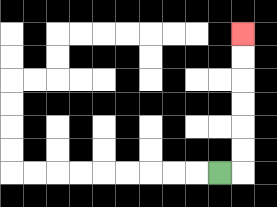{'start': '[9, 7]', 'end': '[10, 1]', 'path_directions': 'R,U,U,U,U,U,U', 'path_coordinates': '[[9, 7], [10, 7], [10, 6], [10, 5], [10, 4], [10, 3], [10, 2], [10, 1]]'}